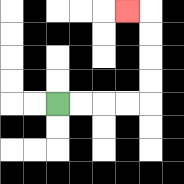{'start': '[2, 4]', 'end': '[5, 0]', 'path_directions': 'R,R,R,R,U,U,U,U,L', 'path_coordinates': '[[2, 4], [3, 4], [4, 4], [5, 4], [6, 4], [6, 3], [6, 2], [6, 1], [6, 0], [5, 0]]'}